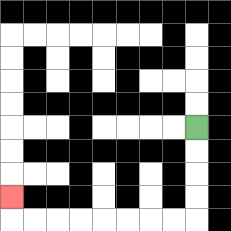{'start': '[8, 5]', 'end': '[0, 8]', 'path_directions': 'D,D,D,D,L,L,L,L,L,L,L,L,U', 'path_coordinates': '[[8, 5], [8, 6], [8, 7], [8, 8], [8, 9], [7, 9], [6, 9], [5, 9], [4, 9], [3, 9], [2, 9], [1, 9], [0, 9], [0, 8]]'}